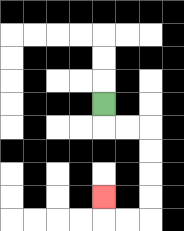{'start': '[4, 4]', 'end': '[4, 8]', 'path_directions': 'D,R,R,D,D,D,D,L,L,U', 'path_coordinates': '[[4, 4], [4, 5], [5, 5], [6, 5], [6, 6], [6, 7], [6, 8], [6, 9], [5, 9], [4, 9], [4, 8]]'}